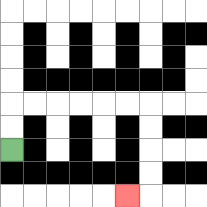{'start': '[0, 6]', 'end': '[5, 8]', 'path_directions': 'U,U,R,R,R,R,R,R,D,D,D,D,L', 'path_coordinates': '[[0, 6], [0, 5], [0, 4], [1, 4], [2, 4], [3, 4], [4, 4], [5, 4], [6, 4], [6, 5], [6, 6], [6, 7], [6, 8], [5, 8]]'}